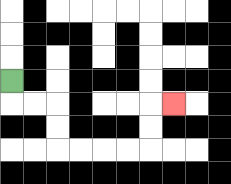{'start': '[0, 3]', 'end': '[7, 4]', 'path_directions': 'D,R,R,D,D,R,R,R,R,U,U,R', 'path_coordinates': '[[0, 3], [0, 4], [1, 4], [2, 4], [2, 5], [2, 6], [3, 6], [4, 6], [5, 6], [6, 6], [6, 5], [6, 4], [7, 4]]'}